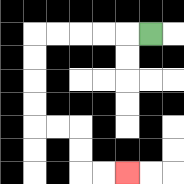{'start': '[6, 1]', 'end': '[5, 7]', 'path_directions': 'L,L,L,L,L,D,D,D,D,R,R,D,D,R,R', 'path_coordinates': '[[6, 1], [5, 1], [4, 1], [3, 1], [2, 1], [1, 1], [1, 2], [1, 3], [1, 4], [1, 5], [2, 5], [3, 5], [3, 6], [3, 7], [4, 7], [5, 7]]'}